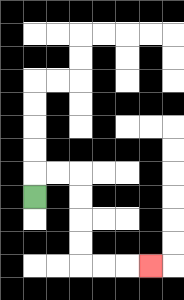{'start': '[1, 8]', 'end': '[6, 11]', 'path_directions': 'U,R,R,D,D,D,D,R,R,R', 'path_coordinates': '[[1, 8], [1, 7], [2, 7], [3, 7], [3, 8], [3, 9], [3, 10], [3, 11], [4, 11], [5, 11], [6, 11]]'}